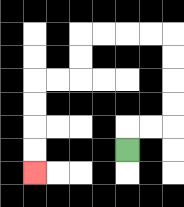{'start': '[5, 6]', 'end': '[1, 7]', 'path_directions': 'U,R,R,U,U,U,U,L,L,L,L,D,D,L,L,D,D,D,D', 'path_coordinates': '[[5, 6], [5, 5], [6, 5], [7, 5], [7, 4], [7, 3], [7, 2], [7, 1], [6, 1], [5, 1], [4, 1], [3, 1], [3, 2], [3, 3], [2, 3], [1, 3], [1, 4], [1, 5], [1, 6], [1, 7]]'}